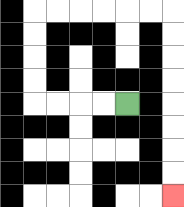{'start': '[5, 4]', 'end': '[7, 8]', 'path_directions': 'L,L,L,L,U,U,U,U,R,R,R,R,R,R,D,D,D,D,D,D,D,D', 'path_coordinates': '[[5, 4], [4, 4], [3, 4], [2, 4], [1, 4], [1, 3], [1, 2], [1, 1], [1, 0], [2, 0], [3, 0], [4, 0], [5, 0], [6, 0], [7, 0], [7, 1], [7, 2], [7, 3], [7, 4], [7, 5], [7, 6], [7, 7], [7, 8]]'}